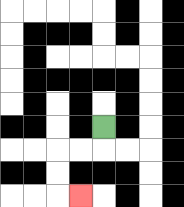{'start': '[4, 5]', 'end': '[3, 8]', 'path_directions': 'D,L,L,D,D,R', 'path_coordinates': '[[4, 5], [4, 6], [3, 6], [2, 6], [2, 7], [2, 8], [3, 8]]'}